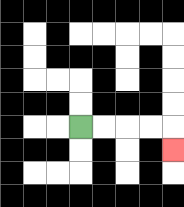{'start': '[3, 5]', 'end': '[7, 6]', 'path_directions': 'R,R,R,R,D', 'path_coordinates': '[[3, 5], [4, 5], [5, 5], [6, 5], [7, 5], [7, 6]]'}